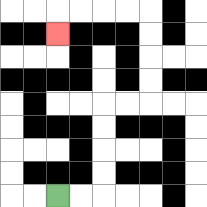{'start': '[2, 8]', 'end': '[2, 1]', 'path_directions': 'R,R,U,U,U,U,R,R,U,U,U,U,L,L,L,L,D', 'path_coordinates': '[[2, 8], [3, 8], [4, 8], [4, 7], [4, 6], [4, 5], [4, 4], [5, 4], [6, 4], [6, 3], [6, 2], [6, 1], [6, 0], [5, 0], [4, 0], [3, 0], [2, 0], [2, 1]]'}